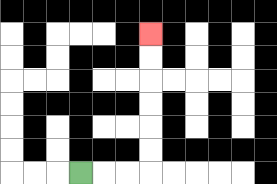{'start': '[3, 7]', 'end': '[6, 1]', 'path_directions': 'R,R,R,U,U,U,U,U,U', 'path_coordinates': '[[3, 7], [4, 7], [5, 7], [6, 7], [6, 6], [6, 5], [6, 4], [6, 3], [6, 2], [6, 1]]'}